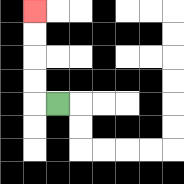{'start': '[2, 4]', 'end': '[1, 0]', 'path_directions': 'L,U,U,U,U', 'path_coordinates': '[[2, 4], [1, 4], [1, 3], [1, 2], [1, 1], [1, 0]]'}